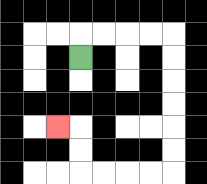{'start': '[3, 2]', 'end': '[2, 5]', 'path_directions': 'U,R,R,R,R,D,D,D,D,D,D,L,L,L,L,U,U,L', 'path_coordinates': '[[3, 2], [3, 1], [4, 1], [5, 1], [6, 1], [7, 1], [7, 2], [7, 3], [7, 4], [7, 5], [7, 6], [7, 7], [6, 7], [5, 7], [4, 7], [3, 7], [3, 6], [3, 5], [2, 5]]'}